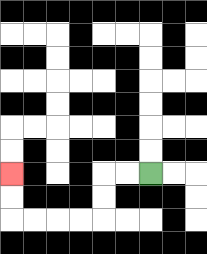{'start': '[6, 7]', 'end': '[0, 7]', 'path_directions': 'L,L,D,D,L,L,L,L,U,U', 'path_coordinates': '[[6, 7], [5, 7], [4, 7], [4, 8], [4, 9], [3, 9], [2, 9], [1, 9], [0, 9], [0, 8], [0, 7]]'}